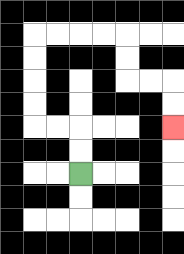{'start': '[3, 7]', 'end': '[7, 5]', 'path_directions': 'U,U,L,L,U,U,U,U,R,R,R,R,D,D,R,R,D,D', 'path_coordinates': '[[3, 7], [3, 6], [3, 5], [2, 5], [1, 5], [1, 4], [1, 3], [1, 2], [1, 1], [2, 1], [3, 1], [4, 1], [5, 1], [5, 2], [5, 3], [6, 3], [7, 3], [7, 4], [7, 5]]'}